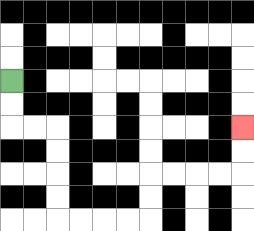{'start': '[0, 3]', 'end': '[10, 5]', 'path_directions': 'D,D,R,R,D,D,D,D,R,R,R,R,U,U,R,R,R,R,U,U', 'path_coordinates': '[[0, 3], [0, 4], [0, 5], [1, 5], [2, 5], [2, 6], [2, 7], [2, 8], [2, 9], [3, 9], [4, 9], [5, 9], [6, 9], [6, 8], [6, 7], [7, 7], [8, 7], [9, 7], [10, 7], [10, 6], [10, 5]]'}